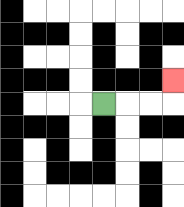{'start': '[4, 4]', 'end': '[7, 3]', 'path_directions': 'R,R,R,U', 'path_coordinates': '[[4, 4], [5, 4], [6, 4], [7, 4], [7, 3]]'}